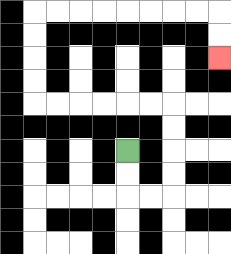{'start': '[5, 6]', 'end': '[9, 2]', 'path_directions': 'D,D,R,R,U,U,U,U,L,L,L,L,L,L,U,U,U,U,R,R,R,R,R,R,R,R,D,D', 'path_coordinates': '[[5, 6], [5, 7], [5, 8], [6, 8], [7, 8], [7, 7], [7, 6], [7, 5], [7, 4], [6, 4], [5, 4], [4, 4], [3, 4], [2, 4], [1, 4], [1, 3], [1, 2], [1, 1], [1, 0], [2, 0], [3, 0], [4, 0], [5, 0], [6, 0], [7, 0], [8, 0], [9, 0], [9, 1], [9, 2]]'}